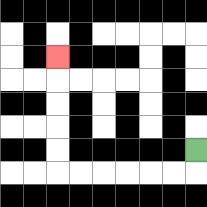{'start': '[8, 6]', 'end': '[2, 2]', 'path_directions': 'D,L,L,L,L,L,L,U,U,U,U,U', 'path_coordinates': '[[8, 6], [8, 7], [7, 7], [6, 7], [5, 7], [4, 7], [3, 7], [2, 7], [2, 6], [2, 5], [2, 4], [2, 3], [2, 2]]'}